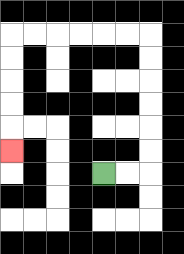{'start': '[4, 7]', 'end': '[0, 6]', 'path_directions': 'R,R,U,U,U,U,U,U,L,L,L,L,L,L,D,D,D,D,D', 'path_coordinates': '[[4, 7], [5, 7], [6, 7], [6, 6], [6, 5], [6, 4], [6, 3], [6, 2], [6, 1], [5, 1], [4, 1], [3, 1], [2, 1], [1, 1], [0, 1], [0, 2], [0, 3], [0, 4], [0, 5], [0, 6]]'}